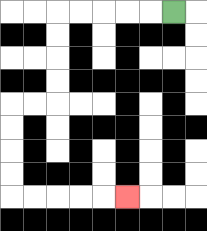{'start': '[7, 0]', 'end': '[5, 8]', 'path_directions': 'L,L,L,L,L,D,D,D,D,L,L,D,D,D,D,R,R,R,R,R', 'path_coordinates': '[[7, 0], [6, 0], [5, 0], [4, 0], [3, 0], [2, 0], [2, 1], [2, 2], [2, 3], [2, 4], [1, 4], [0, 4], [0, 5], [0, 6], [0, 7], [0, 8], [1, 8], [2, 8], [3, 8], [4, 8], [5, 8]]'}